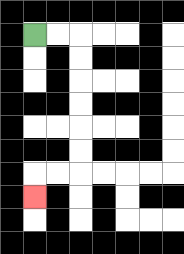{'start': '[1, 1]', 'end': '[1, 8]', 'path_directions': 'R,R,D,D,D,D,D,D,L,L,D', 'path_coordinates': '[[1, 1], [2, 1], [3, 1], [3, 2], [3, 3], [3, 4], [3, 5], [3, 6], [3, 7], [2, 7], [1, 7], [1, 8]]'}